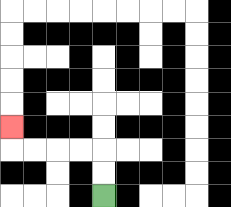{'start': '[4, 8]', 'end': '[0, 5]', 'path_directions': 'U,U,L,L,L,L,U', 'path_coordinates': '[[4, 8], [4, 7], [4, 6], [3, 6], [2, 6], [1, 6], [0, 6], [0, 5]]'}